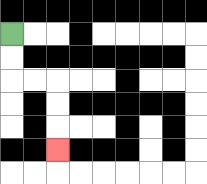{'start': '[0, 1]', 'end': '[2, 6]', 'path_directions': 'D,D,R,R,D,D,D', 'path_coordinates': '[[0, 1], [0, 2], [0, 3], [1, 3], [2, 3], [2, 4], [2, 5], [2, 6]]'}